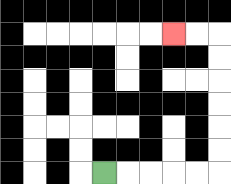{'start': '[4, 7]', 'end': '[7, 1]', 'path_directions': 'R,R,R,R,R,U,U,U,U,U,U,L,L', 'path_coordinates': '[[4, 7], [5, 7], [6, 7], [7, 7], [8, 7], [9, 7], [9, 6], [9, 5], [9, 4], [9, 3], [9, 2], [9, 1], [8, 1], [7, 1]]'}